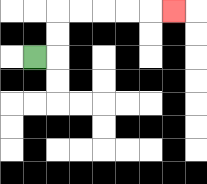{'start': '[1, 2]', 'end': '[7, 0]', 'path_directions': 'R,U,U,R,R,R,R,R', 'path_coordinates': '[[1, 2], [2, 2], [2, 1], [2, 0], [3, 0], [4, 0], [5, 0], [6, 0], [7, 0]]'}